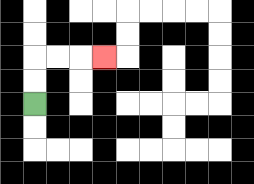{'start': '[1, 4]', 'end': '[4, 2]', 'path_directions': 'U,U,R,R,R', 'path_coordinates': '[[1, 4], [1, 3], [1, 2], [2, 2], [3, 2], [4, 2]]'}